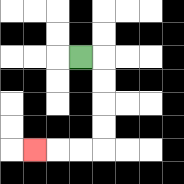{'start': '[3, 2]', 'end': '[1, 6]', 'path_directions': 'R,D,D,D,D,L,L,L', 'path_coordinates': '[[3, 2], [4, 2], [4, 3], [4, 4], [4, 5], [4, 6], [3, 6], [2, 6], [1, 6]]'}